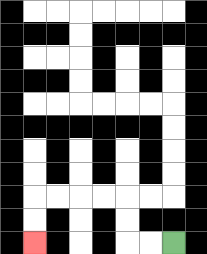{'start': '[7, 10]', 'end': '[1, 10]', 'path_directions': 'L,L,U,U,L,L,L,L,D,D', 'path_coordinates': '[[7, 10], [6, 10], [5, 10], [5, 9], [5, 8], [4, 8], [3, 8], [2, 8], [1, 8], [1, 9], [1, 10]]'}